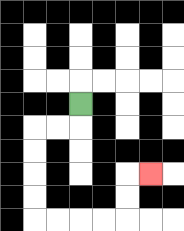{'start': '[3, 4]', 'end': '[6, 7]', 'path_directions': 'D,L,L,D,D,D,D,R,R,R,R,U,U,R', 'path_coordinates': '[[3, 4], [3, 5], [2, 5], [1, 5], [1, 6], [1, 7], [1, 8], [1, 9], [2, 9], [3, 9], [4, 9], [5, 9], [5, 8], [5, 7], [6, 7]]'}